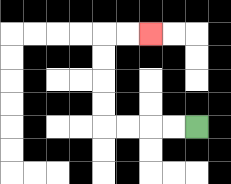{'start': '[8, 5]', 'end': '[6, 1]', 'path_directions': 'L,L,L,L,U,U,U,U,R,R', 'path_coordinates': '[[8, 5], [7, 5], [6, 5], [5, 5], [4, 5], [4, 4], [4, 3], [4, 2], [4, 1], [5, 1], [6, 1]]'}